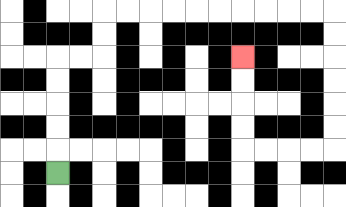{'start': '[2, 7]', 'end': '[10, 2]', 'path_directions': 'U,U,U,U,U,R,R,U,U,R,R,R,R,R,R,R,R,R,R,D,D,D,D,D,D,L,L,L,L,U,U,U,U', 'path_coordinates': '[[2, 7], [2, 6], [2, 5], [2, 4], [2, 3], [2, 2], [3, 2], [4, 2], [4, 1], [4, 0], [5, 0], [6, 0], [7, 0], [8, 0], [9, 0], [10, 0], [11, 0], [12, 0], [13, 0], [14, 0], [14, 1], [14, 2], [14, 3], [14, 4], [14, 5], [14, 6], [13, 6], [12, 6], [11, 6], [10, 6], [10, 5], [10, 4], [10, 3], [10, 2]]'}